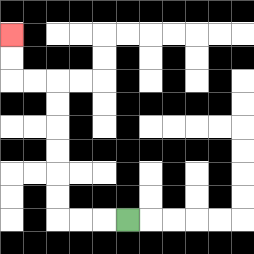{'start': '[5, 9]', 'end': '[0, 1]', 'path_directions': 'L,L,L,U,U,U,U,U,U,L,L,U,U', 'path_coordinates': '[[5, 9], [4, 9], [3, 9], [2, 9], [2, 8], [2, 7], [2, 6], [2, 5], [2, 4], [2, 3], [1, 3], [0, 3], [0, 2], [0, 1]]'}